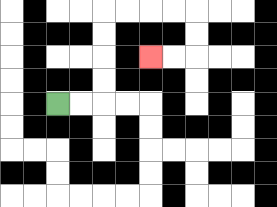{'start': '[2, 4]', 'end': '[6, 2]', 'path_directions': 'R,R,U,U,U,U,R,R,R,R,D,D,L,L', 'path_coordinates': '[[2, 4], [3, 4], [4, 4], [4, 3], [4, 2], [4, 1], [4, 0], [5, 0], [6, 0], [7, 0], [8, 0], [8, 1], [8, 2], [7, 2], [6, 2]]'}